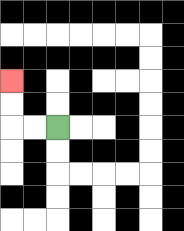{'start': '[2, 5]', 'end': '[0, 3]', 'path_directions': 'L,L,U,U', 'path_coordinates': '[[2, 5], [1, 5], [0, 5], [0, 4], [0, 3]]'}